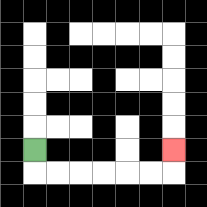{'start': '[1, 6]', 'end': '[7, 6]', 'path_directions': 'D,R,R,R,R,R,R,U', 'path_coordinates': '[[1, 6], [1, 7], [2, 7], [3, 7], [4, 7], [5, 7], [6, 7], [7, 7], [7, 6]]'}